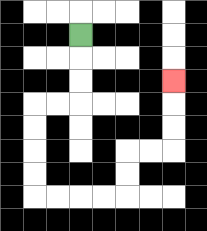{'start': '[3, 1]', 'end': '[7, 3]', 'path_directions': 'D,D,D,L,L,D,D,D,D,R,R,R,R,U,U,R,R,U,U,U', 'path_coordinates': '[[3, 1], [3, 2], [3, 3], [3, 4], [2, 4], [1, 4], [1, 5], [1, 6], [1, 7], [1, 8], [2, 8], [3, 8], [4, 8], [5, 8], [5, 7], [5, 6], [6, 6], [7, 6], [7, 5], [7, 4], [7, 3]]'}